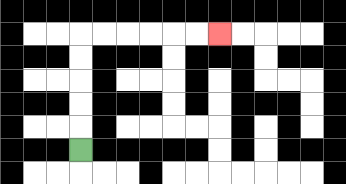{'start': '[3, 6]', 'end': '[9, 1]', 'path_directions': 'U,U,U,U,U,R,R,R,R,R,R', 'path_coordinates': '[[3, 6], [3, 5], [3, 4], [3, 3], [3, 2], [3, 1], [4, 1], [5, 1], [6, 1], [7, 1], [8, 1], [9, 1]]'}